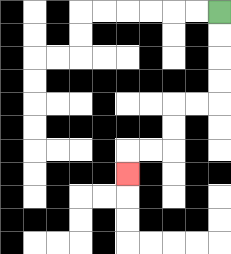{'start': '[9, 0]', 'end': '[5, 7]', 'path_directions': 'D,D,D,D,L,L,D,D,L,L,D', 'path_coordinates': '[[9, 0], [9, 1], [9, 2], [9, 3], [9, 4], [8, 4], [7, 4], [7, 5], [7, 6], [6, 6], [5, 6], [5, 7]]'}